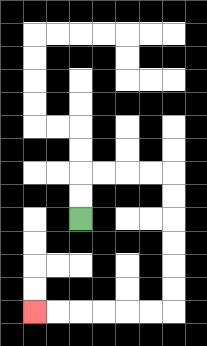{'start': '[3, 9]', 'end': '[1, 13]', 'path_directions': 'U,U,R,R,R,R,D,D,D,D,D,D,L,L,L,L,L,L', 'path_coordinates': '[[3, 9], [3, 8], [3, 7], [4, 7], [5, 7], [6, 7], [7, 7], [7, 8], [7, 9], [7, 10], [7, 11], [7, 12], [7, 13], [6, 13], [5, 13], [4, 13], [3, 13], [2, 13], [1, 13]]'}